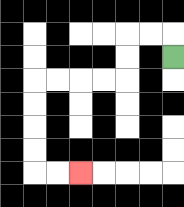{'start': '[7, 2]', 'end': '[3, 7]', 'path_directions': 'U,L,L,D,D,L,L,L,L,D,D,D,D,R,R', 'path_coordinates': '[[7, 2], [7, 1], [6, 1], [5, 1], [5, 2], [5, 3], [4, 3], [3, 3], [2, 3], [1, 3], [1, 4], [1, 5], [1, 6], [1, 7], [2, 7], [3, 7]]'}